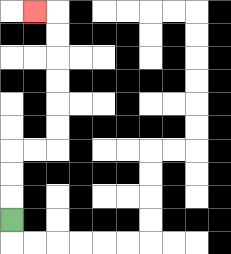{'start': '[0, 9]', 'end': '[1, 0]', 'path_directions': 'U,U,U,R,R,U,U,U,U,U,U,L', 'path_coordinates': '[[0, 9], [0, 8], [0, 7], [0, 6], [1, 6], [2, 6], [2, 5], [2, 4], [2, 3], [2, 2], [2, 1], [2, 0], [1, 0]]'}